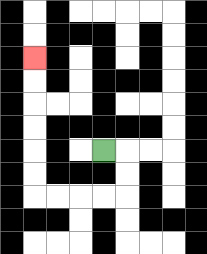{'start': '[4, 6]', 'end': '[1, 2]', 'path_directions': 'R,D,D,L,L,L,L,U,U,U,U,U,U', 'path_coordinates': '[[4, 6], [5, 6], [5, 7], [5, 8], [4, 8], [3, 8], [2, 8], [1, 8], [1, 7], [1, 6], [1, 5], [1, 4], [1, 3], [1, 2]]'}